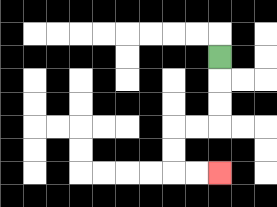{'start': '[9, 2]', 'end': '[9, 7]', 'path_directions': 'D,D,D,L,L,D,D,R,R', 'path_coordinates': '[[9, 2], [9, 3], [9, 4], [9, 5], [8, 5], [7, 5], [7, 6], [7, 7], [8, 7], [9, 7]]'}